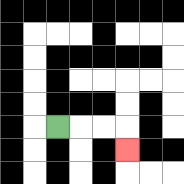{'start': '[2, 5]', 'end': '[5, 6]', 'path_directions': 'R,R,R,D', 'path_coordinates': '[[2, 5], [3, 5], [4, 5], [5, 5], [5, 6]]'}